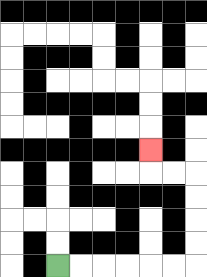{'start': '[2, 11]', 'end': '[6, 6]', 'path_directions': 'R,R,R,R,R,R,U,U,U,U,L,L,U', 'path_coordinates': '[[2, 11], [3, 11], [4, 11], [5, 11], [6, 11], [7, 11], [8, 11], [8, 10], [8, 9], [8, 8], [8, 7], [7, 7], [6, 7], [6, 6]]'}